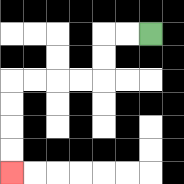{'start': '[6, 1]', 'end': '[0, 7]', 'path_directions': 'L,L,D,D,L,L,L,L,D,D,D,D', 'path_coordinates': '[[6, 1], [5, 1], [4, 1], [4, 2], [4, 3], [3, 3], [2, 3], [1, 3], [0, 3], [0, 4], [0, 5], [0, 6], [0, 7]]'}